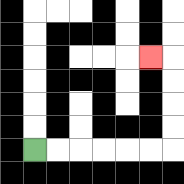{'start': '[1, 6]', 'end': '[6, 2]', 'path_directions': 'R,R,R,R,R,R,U,U,U,U,L', 'path_coordinates': '[[1, 6], [2, 6], [3, 6], [4, 6], [5, 6], [6, 6], [7, 6], [7, 5], [7, 4], [7, 3], [7, 2], [6, 2]]'}